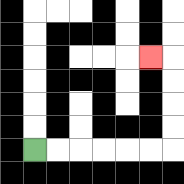{'start': '[1, 6]', 'end': '[6, 2]', 'path_directions': 'R,R,R,R,R,R,U,U,U,U,L', 'path_coordinates': '[[1, 6], [2, 6], [3, 6], [4, 6], [5, 6], [6, 6], [7, 6], [7, 5], [7, 4], [7, 3], [7, 2], [6, 2]]'}